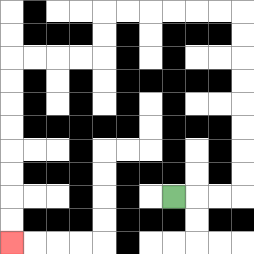{'start': '[7, 8]', 'end': '[0, 10]', 'path_directions': 'R,R,R,U,U,U,U,U,U,U,U,L,L,L,L,L,L,D,D,L,L,L,L,D,D,D,D,D,D,D,D', 'path_coordinates': '[[7, 8], [8, 8], [9, 8], [10, 8], [10, 7], [10, 6], [10, 5], [10, 4], [10, 3], [10, 2], [10, 1], [10, 0], [9, 0], [8, 0], [7, 0], [6, 0], [5, 0], [4, 0], [4, 1], [4, 2], [3, 2], [2, 2], [1, 2], [0, 2], [0, 3], [0, 4], [0, 5], [0, 6], [0, 7], [0, 8], [0, 9], [0, 10]]'}